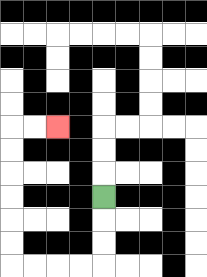{'start': '[4, 8]', 'end': '[2, 5]', 'path_directions': 'D,D,D,L,L,L,L,U,U,U,U,U,U,R,R', 'path_coordinates': '[[4, 8], [4, 9], [4, 10], [4, 11], [3, 11], [2, 11], [1, 11], [0, 11], [0, 10], [0, 9], [0, 8], [0, 7], [0, 6], [0, 5], [1, 5], [2, 5]]'}